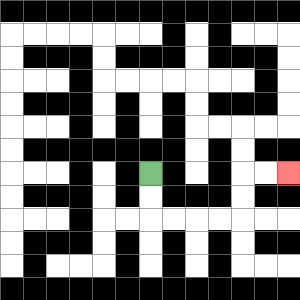{'start': '[6, 7]', 'end': '[12, 7]', 'path_directions': 'D,D,R,R,R,R,U,U,R,R', 'path_coordinates': '[[6, 7], [6, 8], [6, 9], [7, 9], [8, 9], [9, 9], [10, 9], [10, 8], [10, 7], [11, 7], [12, 7]]'}